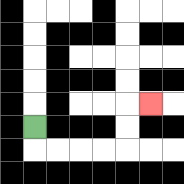{'start': '[1, 5]', 'end': '[6, 4]', 'path_directions': 'D,R,R,R,R,U,U,R', 'path_coordinates': '[[1, 5], [1, 6], [2, 6], [3, 6], [4, 6], [5, 6], [5, 5], [5, 4], [6, 4]]'}